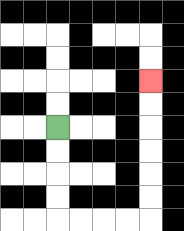{'start': '[2, 5]', 'end': '[6, 3]', 'path_directions': 'D,D,D,D,R,R,R,R,U,U,U,U,U,U', 'path_coordinates': '[[2, 5], [2, 6], [2, 7], [2, 8], [2, 9], [3, 9], [4, 9], [5, 9], [6, 9], [6, 8], [6, 7], [6, 6], [6, 5], [6, 4], [6, 3]]'}